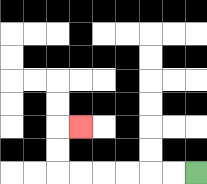{'start': '[8, 7]', 'end': '[3, 5]', 'path_directions': 'L,L,L,L,L,L,U,U,R', 'path_coordinates': '[[8, 7], [7, 7], [6, 7], [5, 7], [4, 7], [3, 7], [2, 7], [2, 6], [2, 5], [3, 5]]'}